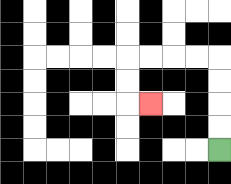{'start': '[9, 6]', 'end': '[6, 4]', 'path_directions': 'U,U,U,U,L,L,L,L,D,D,R', 'path_coordinates': '[[9, 6], [9, 5], [9, 4], [9, 3], [9, 2], [8, 2], [7, 2], [6, 2], [5, 2], [5, 3], [5, 4], [6, 4]]'}